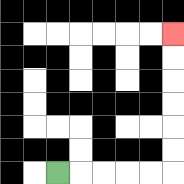{'start': '[2, 7]', 'end': '[7, 1]', 'path_directions': 'R,R,R,R,R,U,U,U,U,U,U', 'path_coordinates': '[[2, 7], [3, 7], [4, 7], [5, 7], [6, 7], [7, 7], [7, 6], [7, 5], [7, 4], [7, 3], [7, 2], [7, 1]]'}